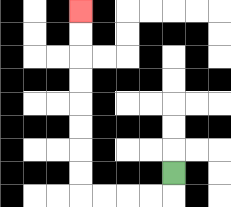{'start': '[7, 7]', 'end': '[3, 0]', 'path_directions': 'D,L,L,L,L,U,U,U,U,U,U,U,U', 'path_coordinates': '[[7, 7], [7, 8], [6, 8], [5, 8], [4, 8], [3, 8], [3, 7], [3, 6], [3, 5], [3, 4], [3, 3], [3, 2], [3, 1], [3, 0]]'}